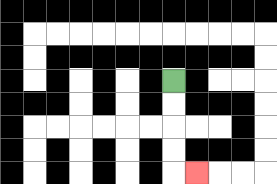{'start': '[7, 3]', 'end': '[8, 7]', 'path_directions': 'D,D,D,D,R', 'path_coordinates': '[[7, 3], [7, 4], [7, 5], [7, 6], [7, 7], [8, 7]]'}